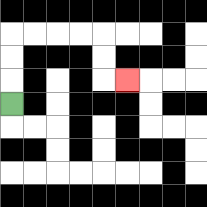{'start': '[0, 4]', 'end': '[5, 3]', 'path_directions': 'U,U,U,R,R,R,R,D,D,R', 'path_coordinates': '[[0, 4], [0, 3], [0, 2], [0, 1], [1, 1], [2, 1], [3, 1], [4, 1], [4, 2], [4, 3], [5, 3]]'}